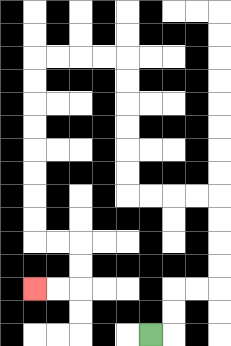{'start': '[6, 14]', 'end': '[1, 12]', 'path_directions': 'R,U,U,R,R,U,U,U,U,L,L,L,L,U,U,U,U,U,U,L,L,L,L,D,D,D,D,D,D,D,D,R,R,D,D,L,L', 'path_coordinates': '[[6, 14], [7, 14], [7, 13], [7, 12], [8, 12], [9, 12], [9, 11], [9, 10], [9, 9], [9, 8], [8, 8], [7, 8], [6, 8], [5, 8], [5, 7], [5, 6], [5, 5], [5, 4], [5, 3], [5, 2], [4, 2], [3, 2], [2, 2], [1, 2], [1, 3], [1, 4], [1, 5], [1, 6], [1, 7], [1, 8], [1, 9], [1, 10], [2, 10], [3, 10], [3, 11], [3, 12], [2, 12], [1, 12]]'}